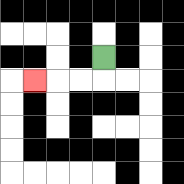{'start': '[4, 2]', 'end': '[1, 3]', 'path_directions': 'D,L,L,L', 'path_coordinates': '[[4, 2], [4, 3], [3, 3], [2, 3], [1, 3]]'}